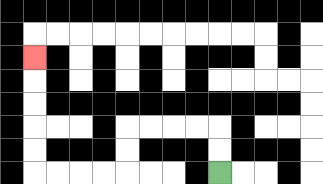{'start': '[9, 7]', 'end': '[1, 2]', 'path_directions': 'U,U,L,L,L,L,D,D,L,L,L,L,U,U,U,U,U', 'path_coordinates': '[[9, 7], [9, 6], [9, 5], [8, 5], [7, 5], [6, 5], [5, 5], [5, 6], [5, 7], [4, 7], [3, 7], [2, 7], [1, 7], [1, 6], [1, 5], [1, 4], [1, 3], [1, 2]]'}